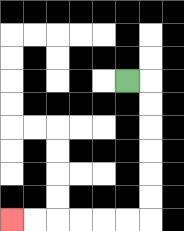{'start': '[5, 3]', 'end': '[0, 9]', 'path_directions': 'R,D,D,D,D,D,D,L,L,L,L,L,L', 'path_coordinates': '[[5, 3], [6, 3], [6, 4], [6, 5], [6, 6], [6, 7], [6, 8], [6, 9], [5, 9], [4, 9], [3, 9], [2, 9], [1, 9], [0, 9]]'}